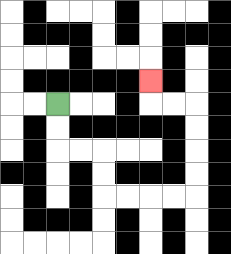{'start': '[2, 4]', 'end': '[6, 3]', 'path_directions': 'D,D,R,R,D,D,R,R,R,R,U,U,U,U,L,L,U', 'path_coordinates': '[[2, 4], [2, 5], [2, 6], [3, 6], [4, 6], [4, 7], [4, 8], [5, 8], [6, 8], [7, 8], [8, 8], [8, 7], [8, 6], [8, 5], [8, 4], [7, 4], [6, 4], [6, 3]]'}